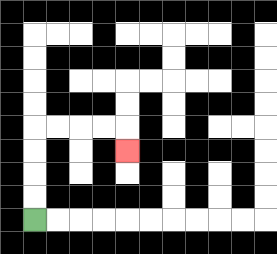{'start': '[1, 9]', 'end': '[5, 6]', 'path_directions': 'U,U,U,U,R,R,R,R,D', 'path_coordinates': '[[1, 9], [1, 8], [1, 7], [1, 6], [1, 5], [2, 5], [3, 5], [4, 5], [5, 5], [5, 6]]'}